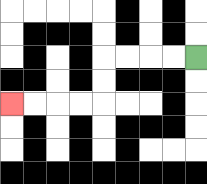{'start': '[8, 2]', 'end': '[0, 4]', 'path_directions': 'L,L,L,L,D,D,L,L,L,L', 'path_coordinates': '[[8, 2], [7, 2], [6, 2], [5, 2], [4, 2], [4, 3], [4, 4], [3, 4], [2, 4], [1, 4], [0, 4]]'}